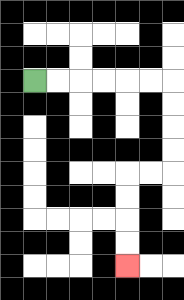{'start': '[1, 3]', 'end': '[5, 11]', 'path_directions': 'R,R,R,R,R,R,D,D,D,D,L,L,D,D,D,D', 'path_coordinates': '[[1, 3], [2, 3], [3, 3], [4, 3], [5, 3], [6, 3], [7, 3], [7, 4], [7, 5], [7, 6], [7, 7], [6, 7], [5, 7], [5, 8], [5, 9], [5, 10], [5, 11]]'}